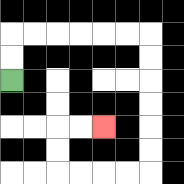{'start': '[0, 3]', 'end': '[4, 5]', 'path_directions': 'U,U,R,R,R,R,R,R,D,D,D,D,D,D,L,L,L,L,U,U,R,R', 'path_coordinates': '[[0, 3], [0, 2], [0, 1], [1, 1], [2, 1], [3, 1], [4, 1], [5, 1], [6, 1], [6, 2], [6, 3], [6, 4], [6, 5], [6, 6], [6, 7], [5, 7], [4, 7], [3, 7], [2, 7], [2, 6], [2, 5], [3, 5], [4, 5]]'}